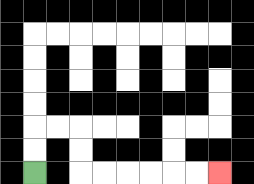{'start': '[1, 7]', 'end': '[9, 7]', 'path_directions': 'U,U,R,R,D,D,R,R,R,R,R,R', 'path_coordinates': '[[1, 7], [1, 6], [1, 5], [2, 5], [3, 5], [3, 6], [3, 7], [4, 7], [5, 7], [6, 7], [7, 7], [8, 7], [9, 7]]'}